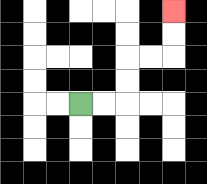{'start': '[3, 4]', 'end': '[7, 0]', 'path_directions': 'R,R,U,U,R,R,U,U', 'path_coordinates': '[[3, 4], [4, 4], [5, 4], [5, 3], [5, 2], [6, 2], [7, 2], [7, 1], [7, 0]]'}